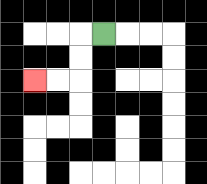{'start': '[4, 1]', 'end': '[1, 3]', 'path_directions': 'L,D,D,L,L', 'path_coordinates': '[[4, 1], [3, 1], [3, 2], [3, 3], [2, 3], [1, 3]]'}